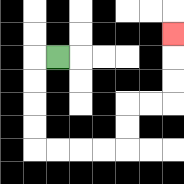{'start': '[2, 2]', 'end': '[7, 1]', 'path_directions': 'L,D,D,D,D,R,R,R,R,U,U,R,R,U,U,U', 'path_coordinates': '[[2, 2], [1, 2], [1, 3], [1, 4], [1, 5], [1, 6], [2, 6], [3, 6], [4, 6], [5, 6], [5, 5], [5, 4], [6, 4], [7, 4], [7, 3], [7, 2], [7, 1]]'}